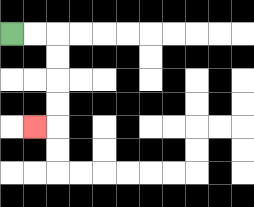{'start': '[0, 1]', 'end': '[1, 5]', 'path_directions': 'R,R,D,D,D,D,L', 'path_coordinates': '[[0, 1], [1, 1], [2, 1], [2, 2], [2, 3], [2, 4], [2, 5], [1, 5]]'}